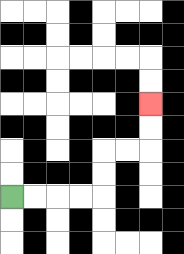{'start': '[0, 8]', 'end': '[6, 4]', 'path_directions': 'R,R,R,R,U,U,R,R,U,U', 'path_coordinates': '[[0, 8], [1, 8], [2, 8], [3, 8], [4, 8], [4, 7], [4, 6], [5, 6], [6, 6], [6, 5], [6, 4]]'}